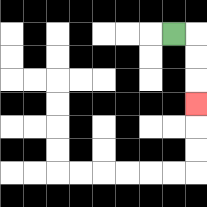{'start': '[7, 1]', 'end': '[8, 4]', 'path_directions': 'R,D,D,D', 'path_coordinates': '[[7, 1], [8, 1], [8, 2], [8, 3], [8, 4]]'}